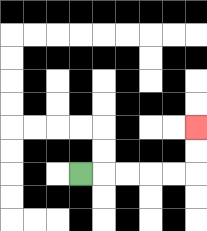{'start': '[3, 7]', 'end': '[8, 5]', 'path_directions': 'R,R,R,R,R,U,U', 'path_coordinates': '[[3, 7], [4, 7], [5, 7], [6, 7], [7, 7], [8, 7], [8, 6], [8, 5]]'}